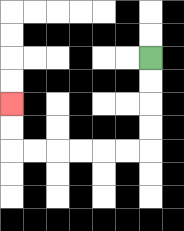{'start': '[6, 2]', 'end': '[0, 4]', 'path_directions': 'D,D,D,D,L,L,L,L,L,L,U,U', 'path_coordinates': '[[6, 2], [6, 3], [6, 4], [6, 5], [6, 6], [5, 6], [4, 6], [3, 6], [2, 6], [1, 6], [0, 6], [0, 5], [0, 4]]'}